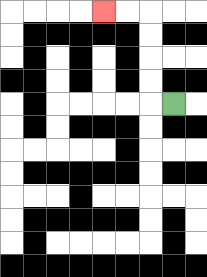{'start': '[7, 4]', 'end': '[4, 0]', 'path_directions': 'L,U,U,U,U,L,L', 'path_coordinates': '[[7, 4], [6, 4], [6, 3], [6, 2], [6, 1], [6, 0], [5, 0], [4, 0]]'}